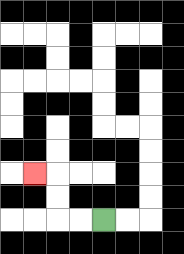{'start': '[4, 9]', 'end': '[1, 7]', 'path_directions': 'L,L,U,U,L', 'path_coordinates': '[[4, 9], [3, 9], [2, 9], [2, 8], [2, 7], [1, 7]]'}